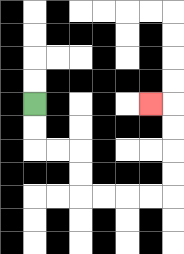{'start': '[1, 4]', 'end': '[6, 4]', 'path_directions': 'D,D,R,R,D,D,R,R,R,R,U,U,U,U,L', 'path_coordinates': '[[1, 4], [1, 5], [1, 6], [2, 6], [3, 6], [3, 7], [3, 8], [4, 8], [5, 8], [6, 8], [7, 8], [7, 7], [7, 6], [7, 5], [7, 4], [6, 4]]'}